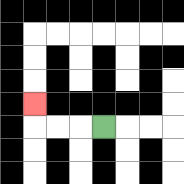{'start': '[4, 5]', 'end': '[1, 4]', 'path_directions': 'L,L,L,U', 'path_coordinates': '[[4, 5], [3, 5], [2, 5], [1, 5], [1, 4]]'}